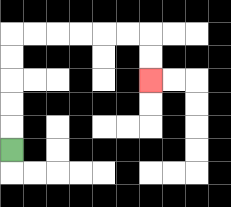{'start': '[0, 6]', 'end': '[6, 3]', 'path_directions': 'U,U,U,U,U,R,R,R,R,R,R,D,D', 'path_coordinates': '[[0, 6], [0, 5], [0, 4], [0, 3], [0, 2], [0, 1], [1, 1], [2, 1], [3, 1], [4, 1], [5, 1], [6, 1], [6, 2], [6, 3]]'}